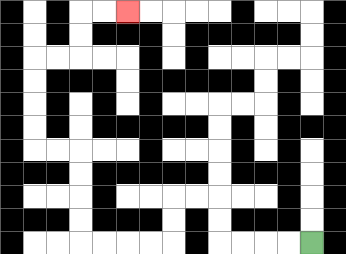{'start': '[13, 10]', 'end': '[5, 0]', 'path_directions': 'L,L,L,L,U,U,L,L,D,D,L,L,L,L,U,U,U,U,L,L,U,U,U,U,R,R,U,U,R,R', 'path_coordinates': '[[13, 10], [12, 10], [11, 10], [10, 10], [9, 10], [9, 9], [9, 8], [8, 8], [7, 8], [7, 9], [7, 10], [6, 10], [5, 10], [4, 10], [3, 10], [3, 9], [3, 8], [3, 7], [3, 6], [2, 6], [1, 6], [1, 5], [1, 4], [1, 3], [1, 2], [2, 2], [3, 2], [3, 1], [3, 0], [4, 0], [5, 0]]'}